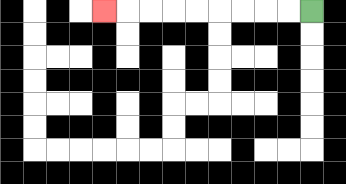{'start': '[13, 0]', 'end': '[4, 0]', 'path_directions': 'L,L,L,L,L,L,L,L,L', 'path_coordinates': '[[13, 0], [12, 0], [11, 0], [10, 0], [9, 0], [8, 0], [7, 0], [6, 0], [5, 0], [4, 0]]'}